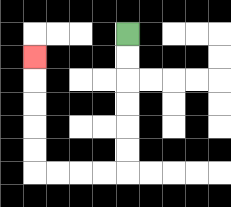{'start': '[5, 1]', 'end': '[1, 2]', 'path_directions': 'D,D,D,D,D,D,L,L,L,L,U,U,U,U,U', 'path_coordinates': '[[5, 1], [5, 2], [5, 3], [5, 4], [5, 5], [5, 6], [5, 7], [4, 7], [3, 7], [2, 7], [1, 7], [1, 6], [1, 5], [1, 4], [1, 3], [1, 2]]'}